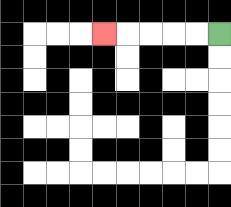{'start': '[9, 1]', 'end': '[4, 1]', 'path_directions': 'L,L,L,L,L', 'path_coordinates': '[[9, 1], [8, 1], [7, 1], [6, 1], [5, 1], [4, 1]]'}